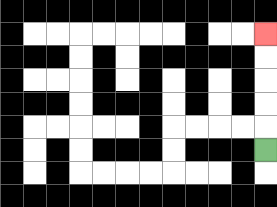{'start': '[11, 6]', 'end': '[11, 1]', 'path_directions': 'U,U,U,U,U', 'path_coordinates': '[[11, 6], [11, 5], [11, 4], [11, 3], [11, 2], [11, 1]]'}